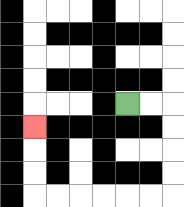{'start': '[5, 4]', 'end': '[1, 5]', 'path_directions': 'R,R,D,D,D,D,L,L,L,L,L,L,U,U,U', 'path_coordinates': '[[5, 4], [6, 4], [7, 4], [7, 5], [7, 6], [7, 7], [7, 8], [6, 8], [5, 8], [4, 8], [3, 8], [2, 8], [1, 8], [1, 7], [1, 6], [1, 5]]'}